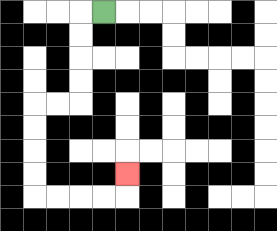{'start': '[4, 0]', 'end': '[5, 7]', 'path_directions': 'L,D,D,D,D,L,L,D,D,D,D,R,R,R,R,U', 'path_coordinates': '[[4, 0], [3, 0], [3, 1], [3, 2], [3, 3], [3, 4], [2, 4], [1, 4], [1, 5], [1, 6], [1, 7], [1, 8], [2, 8], [3, 8], [4, 8], [5, 8], [5, 7]]'}